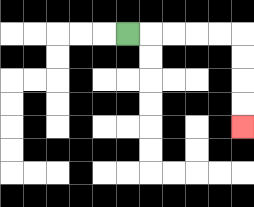{'start': '[5, 1]', 'end': '[10, 5]', 'path_directions': 'R,R,R,R,R,D,D,D,D', 'path_coordinates': '[[5, 1], [6, 1], [7, 1], [8, 1], [9, 1], [10, 1], [10, 2], [10, 3], [10, 4], [10, 5]]'}